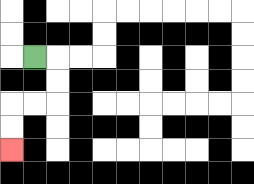{'start': '[1, 2]', 'end': '[0, 6]', 'path_directions': 'R,D,D,L,L,D,D', 'path_coordinates': '[[1, 2], [2, 2], [2, 3], [2, 4], [1, 4], [0, 4], [0, 5], [0, 6]]'}